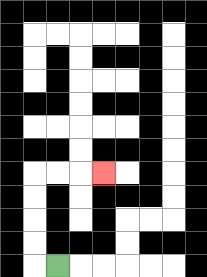{'start': '[2, 11]', 'end': '[4, 7]', 'path_directions': 'L,U,U,U,U,R,R,R', 'path_coordinates': '[[2, 11], [1, 11], [1, 10], [1, 9], [1, 8], [1, 7], [2, 7], [3, 7], [4, 7]]'}